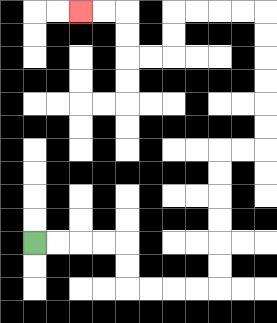{'start': '[1, 10]', 'end': '[3, 0]', 'path_directions': 'R,R,R,R,D,D,R,R,R,R,U,U,U,U,U,U,R,R,U,U,U,U,U,U,L,L,L,L,D,D,L,L,U,U,L,L', 'path_coordinates': '[[1, 10], [2, 10], [3, 10], [4, 10], [5, 10], [5, 11], [5, 12], [6, 12], [7, 12], [8, 12], [9, 12], [9, 11], [9, 10], [9, 9], [9, 8], [9, 7], [9, 6], [10, 6], [11, 6], [11, 5], [11, 4], [11, 3], [11, 2], [11, 1], [11, 0], [10, 0], [9, 0], [8, 0], [7, 0], [7, 1], [7, 2], [6, 2], [5, 2], [5, 1], [5, 0], [4, 0], [3, 0]]'}